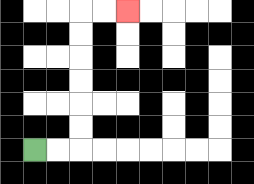{'start': '[1, 6]', 'end': '[5, 0]', 'path_directions': 'R,R,U,U,U,U,U,U,R,R', 'path_coordinates': '[[1, 6], [2, 6], [3, 6], [3, 5], [3, 4], [3, 3], [3, 2], [3, 1], [3, 0], [4, 0], [5, 0]]'}